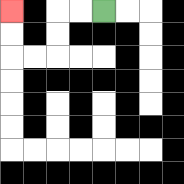{'start': '[4, 0]', 'end': '[0, 0]', 'path_directions': 'L,L,D,D,L,L,U,U', 'path_coordinates': '[[4, 0], [3, 0], [2, 0], [2, 1], [2, 2], [1, 2], [0, 2], [0, 1], [0, 0]]'}